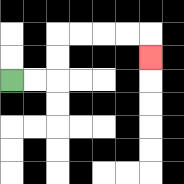{'start': '[0, 3]', 'end': '[6, 2]', 'path_directions': 'R,R,U,U,R,R,R,R,D', 'path_coordinates': '[[0, 3], [1, 3], [2, 3], [2, 2], [2, 1], [3, 1], [4, 1], [5, 1], [6, 1], [6, 2]]'}